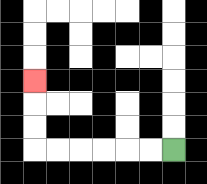{'start': '[7, 6]', 'end': '[1, 3]', 'path_directions': 'L,L,L,L,L,L,U,U,U', 'path_coordinates': '[[7, 6], [6, 6], [5, 6], [4, 6], [3, 6], [2, 6], [1, 6], [1, 5], [1, 4], [1, 3]]'}